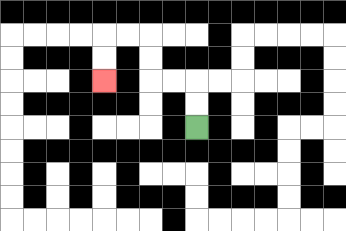{'start': '[8, 5]', 'end': '[4, 3]', 'path_directions': 'U,U,L,L,U,U,L,L,D,D', 'path_coordinates': '[[8, 5], [8, 4], [8, 3], [7, 3], [6, 3], [6, 2], [6, 1], [5, 1], [4, 1], [4, 2], [4, 3]]'}